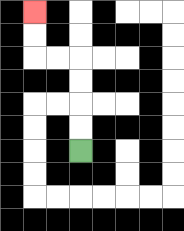{'start': '[3, 6]', 'end': '[1, 0]', 'path_directions': 'U,U,U,U,L,L,U,U', 'path_coordinates': '[[3, 6], [3, 5], [3, 4], [3, 3], [3, 2], [2, 2], [1, 2], [1, 1], [1, 0]]'}